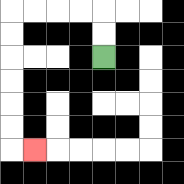{'start': '[4, 2]', 'end': '[1, 6]', 'path_directions': 'U,U,L,L,L,L,D,D,D,D,D,D,R', 'path_coordinates': '[[4, 2], [4, 1], [4, 0], [3, 0], [2, 0], [1, 0], [0, 0], [0, 1], [0, 2], [0, 3], [0, 4], [0, 5], [0, 6], [1, 6]]'}